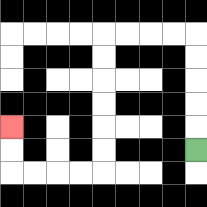{'start': '[8, 6]', 'end': '[0, 5]', 'path_directions': 'U,U,U,U,U,L,L,L,L,D,D,D,D,D,D,L,L,L,L,U,U', 'path_coordinates': '[[8, 6], [8, 5], [8, 4], [8, 3], [8, 2], [8, 1], [7, 1], [6, 1], [5, 1], [4, 1], [4, 2], [4, 3], [4, 4], [4, 5], [4, 6], [4, 7], [3, 7], [2, 7], [1, 7], [0, 7], [0, 6], [0, 5]]'}